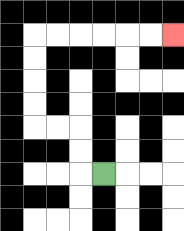{'start': '[4, 7]', 'end': '[7, 1]', 'path_directions': 'L,U,U,L,L,U,U,U,U,R,R,R,R,R,R', 'path_coordinates': '[[4, 7], [3, 7], [3, 6], [3, 5], [2, 5], [1, 5], [1, 4], [1, 3], [1, 2], [1, 1], [2, 1], [3, 1], [4, 1], [5, 1], [6, 1], [7, 1]]'}